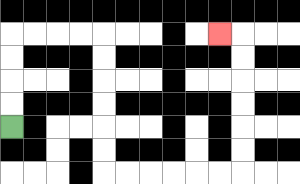{'start': '[0, 5]', 'end': '[9, 1]', 'path_directions': 'U,U,U,U,R,R,R,R,D,D,D,D,D,D,R,R,R,R,R,R,U,U,U,U,U,U,L', 'path_coordinates': '[[0, 5], [0, 4], [0, 3], [0, 2], [0, 1], [1, 1], [2, 1], [3, 1], [4, 1], [4, 2], [4, 3], [4, 4], [4, 5], [4, 6], [4, 7], [5, 7], [6, 7], [7, 7], [8, 7], [9, 7], [10, 7], [10, 6], [10, 5], [10, 4], [10, 3], [10, 2], [10, 1], [9, 1]]'}